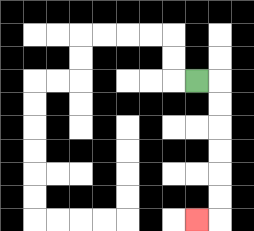{'start': '[8, 3]', 'end': '[8, 9]', 'path_directions': 'R,D,D,D,D,D,D,L', 'path_coordinates': '[[8, 3], [9, 3], [9, 4], [9, 5], [9, 6], [9, 7], [9, 8], [9, 9], [8, 9]]'}